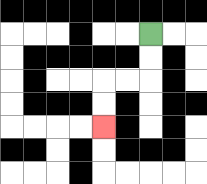{'start': '[6, 1]', 'end': '[4, 5]', 'path_directions': 'D,D,L,L,D,D', 'path_coordinates': '[[6, 1], [6, 2], [6, 3], [5, 3], [4, 3], [4, 4], [4, 5]]'}